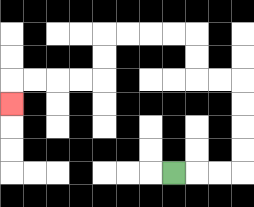{'start': '[7, 7]', 'end': '[0, 4]', 'path_directions': 'R,R,R,U,U,U,U,L,L,U,U,L,L,L,L,D,D,L,L,L,L,D', 'path_coordinates': '[[7, 7], [8, 7], [9, 7], [10, 7], [10, 6], [10, 5], [10, 4], [10, 3], [9, 3], [8, 3], [8, 2], [8, 1], [7, 1], [6, 1], [5, 1], [4, 1], [4, 2], [4, 3], [3, 3], [2, 3], [1, 3], [0, 3], [0, 4]]'}